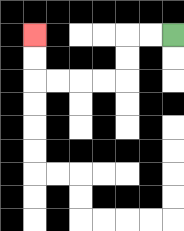{'start': '[7, 1]', 'end': '[1, 1]', 'path_directions': 'L,L,D,D,L,L,L,L,U,U', 'path_coordinates': '[[7, 1], [6, 1], [5, 1], [5, 2], [5, 3], [4, 3], [3, 3], [2, 3], [1, 3], [1, 2], [1, 1]]'}